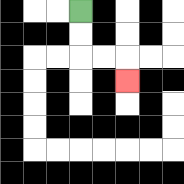{'start': '[3, 0]', 'end': '[5, 3]', 'path_directions': 'D,D,R,R,D', 'path_coordinates': '[[3, 0], [3, 1], [3, 2], [4, 2], [5, 2], [5, 3]]'}